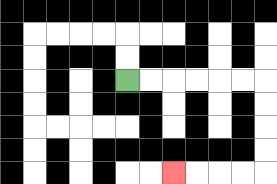{'start': '[5, 3]', 'end': '[7, 7]', 'path_directions': 'R,R,R,R,R,R,D,D,D,D,L,L,L,L', 'path_coordinates': '[[5, 3], [6, 3], [7, 3], [8, 3], [9, 3], [10, 3], [11, 3], [11, 4], [11, 5], [11, 6], [11, 7], [10, 7], [9, 7], [8, 7], [7, 7]]'}